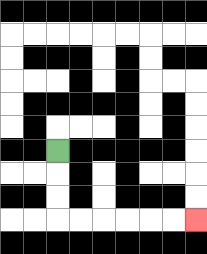{'start': '[2, 6]', 'end': '[8, 9]', 'path_directions': 'D,D,D,R,R,R,R,R,R', 'path_coordinates': '[[2, 6], [2, 7], [2, 8], [2, 9], [3, 9], [4, 9], [5, 9], [6, 9], [7, 9], [8, 9]]'}